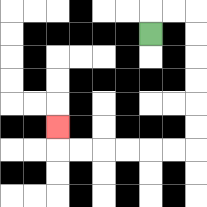{'start': '[6, 1]', 'end': '[2, 5]', 'path_directions': 'U,R,R,D,D,D,D,D,D,L,L,L,L,L,L,U', 'path_coordinates': '[[6, 1], [6, 0], [7, 0], [8, 0], [8, 1], [8, 2], [8, 3], [8, 4], [8, 5], [8, 6], [7, 6], [6, 6], [5, 6], [4, 6], [3, 6], [2, 6], [2, 5]]'}